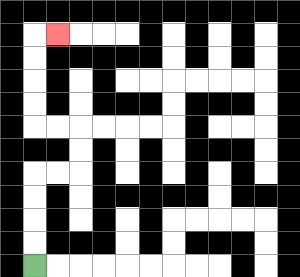{'start': '[1, 11]', 'end': '[2, 1]', 'path_directions': 'U,U,U,U,R,R,U,U,L,L,U,U,U,U,R', 'path_coordinates': '[[1, 11], [1, 10], [1, 9], [1, 8], [1, 7], [2, 7], [3, 7], [3, 6], [3, 5], [2, 5], [1, 5], [1, 4], [1, 3], [1, 2], [1, 1], [2, 1]]'}